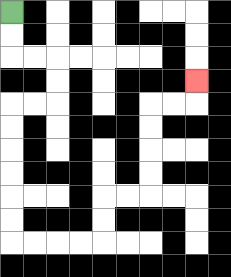{'start': '[0, 0]', 'end': '[8, 3]', 'path_directions': 'D,D,R,R,D,D,L,L,D,D,D,D,D,D,R,R,R,R,U,U,R,R,U,U,U,U,R,R,U', 'path_coordinates': '[[0, 0], [0, 1], [0, 2], [1, 2], [2, 2], [2, 3], [2, 4], [1, 4], [0, 4], [0, 5], [0, 6], [0, 7], [0, 8], [0, 9], [0, 10], [1, 10], [2, 10], [3, 10], [4, 10], [4, 9], [4, 8], [5, 8], [6, 8], [6, 7], [6, 6], [6, 5], [6, 4], [7, 4], [8, 4], [8, 3]]'}